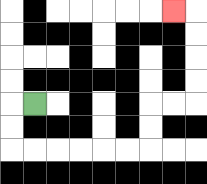{'start': '[1, 4]', 'end': '[7, 0]', 'path_directions': 'L,D,D,R,R,R,R,R,R,U,U,R,R,U,U,U,U,L', 'path_coordinates': '[[1, 4], [0, 4], [0, 5], [0, 6], [1, 6], [2, 6], [3, 6], [4, 6], [5, 6], [6, 6], [6, 5], [6, 4], [7, 4], [8, 4], [8, 3], [8, 2], [8, 1], [8, 0], [7, 0]]'}